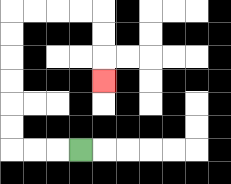{'start': '[3, 6]', 'end': '[4, 3]', 'path_directions': 'L,L,L,U,U,U,U,U,U,R,R,R,R,D,D,D', 'path_coordinates': '[[3, 6], [2, 6], [1, 6], [0, 6], [0, 5], [0, 4], [0, 3], [0, 2], [0, 1], [0, 0], [1, 0], [2, 0], [3, 0], [4, 0], [4, 1], [4, 2], [4, 3]]'}